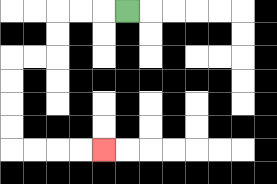{'start': '[5, 0]', 'end': '[4, 6]', 'path_directions': 'L,L,L,D,D,L,L,D,D,D,D,R,R,R,R', 'path_coordinates': '[[5, 0], [4, 0], [3, 0], [2, 0], [2, 1], [2, 2], [1, 2], [0, 2], [0, 3], [0, 4], [0, 5], [0, 6], [1, 6], [2, 6], [3, 6], [4, 6]]'}